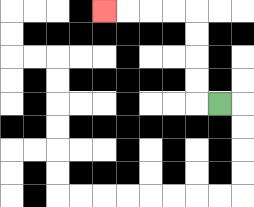{'start': '[9, 4]', 'end': '[4, 0]', 'path_directions': 'L,U,U,U,U,L,L,L,L', 'path_coordinates': '[[9, 4], [8, 4], [8, 3], [8, 2], [8, 1], [8, 0], [7, 0], [6, 0], [5, 0], [4, 0]]'}